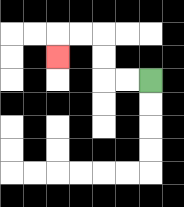{'start': '[6, 3]', 'end': '[2, 2]', 'path_directions': 'L,L,U,U,L,L,D', 'path_coordinates': '[[6, 3], [5, 3], [4, 3], [4, 2], [4, 1], [3, 1], [2, 1], [2, 2]]'}